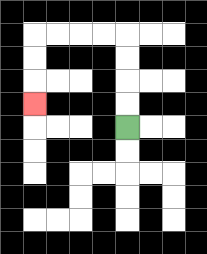{'start': '[5, 5]', 'end': '[1, 4]', 'path_directions': 'U,U,U,U,L,L,L,L,D,D,D', 'path_coordinates': '[[5, 5], [5, 4], [5, 3], [5, 2], [5, 1], [4, 1], [3, 1], [2, 1], [1, 1], [1, 2], [1, 3], [1, 4]]'}